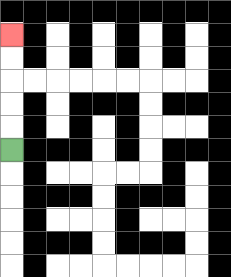{'start': '[0, 6]', 'end': '[0, 1]', 'path_directions': 'U,U,U,U,U', 'path_coordinates': '[[0, 6], [0, 5], [0, 4], [0, 3], [0, 2], [0, 1]]'}